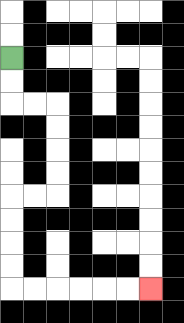{'start': '[0, 2]', 'end': '[6, 12]', 'path_directions': 'D,D,R,R,D,D,D,D,L,L,D,D,D,D,R,R,R,R,R,R', 'path_coordinates': '[[0, 2], [0, 3], [0, 4], [1, 4], [2, 4], [2, 5], [2, 6], [2, 7], [2, 8], [1, 8], [0, 8], [0, 9], [0, 10], [0, 11], [0, 12], [1, 12], [2, 12], [3, 12], [4, 12], [5, 12], [6, 12]]'}